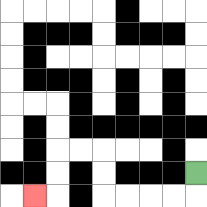{'start': '[8, 7]', 'end': '[1, 8]', 'path_directions': 'D,L,L,L,L,U,U,L,L,D,D,L', 'path_coordinates': '[[8, 7], [8, 8], [7, 8], [6, 8], [5, 8], [4, 8], [4, 7], [4, 6], [3, 6], [2, 6], [2, 7], [2, 8], [1, 8]]'}